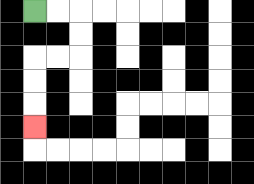{'start': '[1, 0]', 'end': '[1, 5]', 'path_directions': 'R,R,D,D,L,L,D,D,D', 'path_coordinates': '[[1, 0], [2, 0], [3, 0], [3, 1], [3, 2], [2, 2], [1, 2], [1, 3], [1, 4], [1, 5]]'}